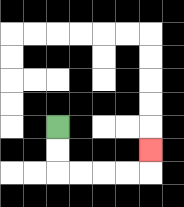{'start': '[2, 5]', 'end': '[6, 6]', 'path_directions': 'D,D,R,R,R,R,U', 'path_coordinates': '[[2, 5], [2, 6], [2, 7], [3, 7], [4, 7], [5, 7], [6, 7], [6, 6]]'}